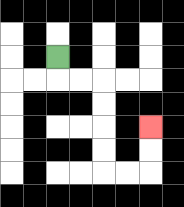{'start': '[2, 2]', 'end': '[6, 5]', 'path_directions': 'D,R,R,D,D,D,D,R,R,U,U', 'path_coordinates': '[[2, 2], [2, 3], [3, 3], [4, 3], [4, 4], [4, 5], [4, 6], [4, 7], [5, 7], [6, 7], [6, 6], [6, 5]]'}